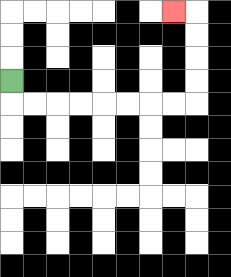{'start': '[0, 3]', 'end': '[7, 0]', 'path_directions': 'D,R,R,R,R,R,R,R,R,U,U,U,U,L', 'path_coordinates': '[[0, 3], [0, 4], [1, 4], [2, 4], [3, 4], [4, 4], [5, 4], [6, 4], [7, 4], [8, 4], [8, 3], [8, 2], [8, 1], [8, 0], [7, 0]]'}